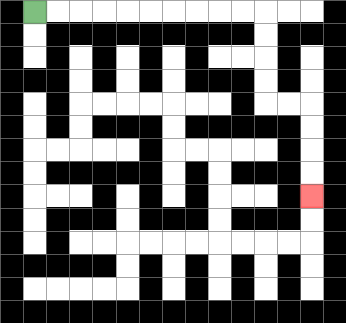{'start': '[1, 0]', 'end': '[13, 8]', 'path_directions': 'R,R,R,R,R,R,R,R,R,R,D,D,D,D,R,R,D,D,D,D', 'path_coordinates': '[[1, 0], [2, 0], [3, 0], [4, 0], [5, 0], [6, 0], [7, 0], [8, 0], [9, 0], [10, 0], [11, 0], [11, 1], [11, 2], [11, 3], [11, 4], [12, 4], [13, 4], [13, 5], [13, 6], [13, 7], [13, 8]]'}